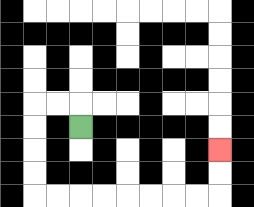{'start': '[3, 5]', 'end': '[9, 6]', 'path_directions': 'U,L,L,D,D,D,D,R,R,R,R,R,R,R,R,U,U', 'path_coordinates': '[[3, 5], [3, 4], [2, 4], [1, 4], [1, 5], [1, 6], [1, 7], [1, 8], [2, 8], [3, 8], [4, 8], [5, 8], [6, 8], [7, 8], [8, 8], [9, 8], [9, 7], [9, 6]]'}